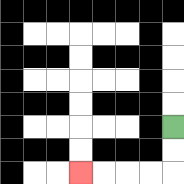{'start': '[7, 5]', 'end': '[3, 7]', 'path_directions': 'D,D,L,L,L,L', 'path_coordinates': '[[7, 5], [7, 6], [7, 7], [6, 7], [5, 7], [4, 7], [3, 7]]'}